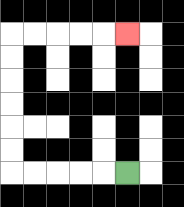{'start': '[5, 7]', 'end': '[5, 1]', 'path_directions': 'L,L,L,L,L,U,U,U,U,U,U,R,R,R,R,R', 'path_coordinates': '[[5, 7], [4, 7], [3, 7], [2, 7], [1, 7], [0, 7], [0, 6], [0, 5], [0, 4], [0, 3], [0, 2], [0, 1], [1, 1], [2, 1], [3, 1], [4, 1], [5, 1]]'}